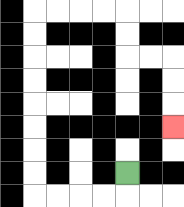{'start': '[5, 7]', 'end': '[7, 5]', 'path_directions': 'D,L,L,L,L,U,U,U,U,U,U,U,U,R,R,R,R,D,D,R,R,D,D,D', 'path_coordinates': '[[5, 7], [5, 8], [4, 8], [3, 8], [2, 8], [1, 8], [1, 7], [1, 6], [1, 5], [1, 4], [1, 3], [1, 2], [1, 1], [1, 0], [2, 0], [3, 0], [4, 0], [5, 0], [5, 1], [5, 2], [6, 2], [7, 2], [7, 3], [7, 4], [7, 5]]'}